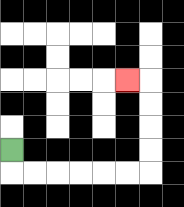{'start': '[0, 6]', 'end': '[5, 3]', 'path_directions': 'D,R,R,R,R,R,R,U,U,U,U,L', 'path_coordinates': '[[0, 6], [0, 7], [1, 7], [2, 7], [3, 7], [4, 7], [5, 7], [6, 7], [6, 6], [6, 5], [6, 4], [6, 3], [5, 3]]'}